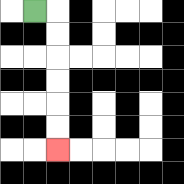{'start': '[1, 0]', 'end': '[2, 6]', 'path_directions': 'R,D,D,D,D,D,D', 'path_coordinates': '[[1, 0], [2, 0], [2, 1], [2, 2], [2, 3], [2, 4], [2, 5], [2, 6]]'}